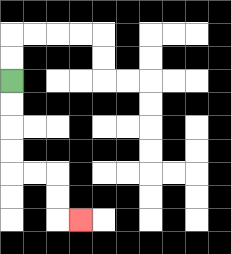{'start': '[0, 3]', 'end': '[3, 9]', 'path_directions': 'D,D,D,D,R,R,D,D,R', 'path_coordinates': '[[0, 3], [0, 4], [0, 5], [0, 6], [0, 7], [1, 7], [2, 7], [2, 8], [2, 9], [3, 9]]'}